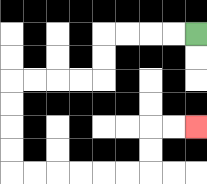{'start': '[8, 1]', 'end': '[8, 5]', 'path_directions': 'L,L,L,L,D,D,L,L,L,L,D,D,D,D,R,R,R,R,R,R,U,U,R,R', 'path_coordinates': '[[8, 1], [7, 1], [6, 1], [5, 1], [4, 1], [4, 2], [4, 3], [3, 3], [2, 3], [1, 3], [0, 3], [0, 4], [0, 5], [0, 6], [0, 7], [1, 7], [2, 7], [3, 7], [4, 7], [5, 7], [6, 7], [6, 6], [6, 5], [7, 5], [8, 5]]'}